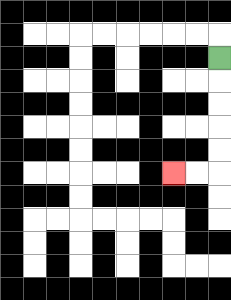{'start': '[9, 2]', 'end': '[7, 7]', 'path_directions': 'D,D,D,D,D,L,L', 'path_coordinates': '[[9, 2], [9, 3], [9, 4], [9, 5], [9, 6], [9, 7], [8, 7], [7, 7]]'}